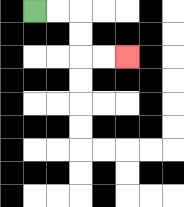{'start': '[1, 0]', 'end': '[5, 2]', 'path_directions': 'R,R,D,D,R,R', 'path_coordinates': '[[1, 0], [2, 0], [3, 0], [3, 1], [3, 2], [4, 2], [5, 2]]'}